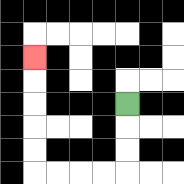{'start': '[5, 4]', 'end': '[1, 2]', 'path_directions': 'D,D,D,L,L,L,L,U,U,U,U,U', 'path_coordinates': '[[5, 4], [5, 5], [5, 6], [5, 7], [4, 7], [3, 7], [2, 7], [1, 7], [1, 6], [1, 5], [1, 4], [1, 3], [1, 2]]'}